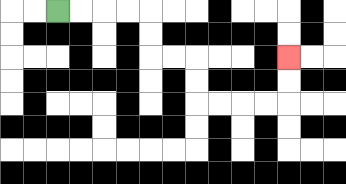{'start': '[2, 0]', 'end': '[12, 2]', 'path_directions': 'R,R,R,R,D,D,R,R,D,D,R,R,R,R,U,U', 'path_coordinates': '[[2, 0], [3, 0], [4, 0], [5, 0], [6, 0], [6, 1], [6, 2], [7, 2], [8, 2], [8, 3], [8, 4], [9, 4], [10, 4], [11, 4], [12, 4], [12, 3], [12, 2]]'}